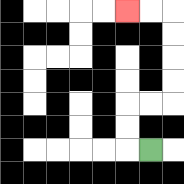{'start': '[6, 6]', 'end': '[5, 0]', 'path_directions': 'L,U,U,R,R,U,U,U,U,L,L', 'path_coordinates': '[[6, 6], [5, 6], [5, 5], [5, 4], [6, 4], [7, 4], [7, 3], [7, 2], [7, 1], [7, 0], [6, 0], [5, 0]]'}